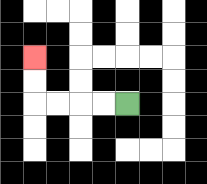{'start': '[5, 4]', 'end': '[1, 2]', 'path_directions': 'L,L,L,L,U,U', 'path_coordinates': '[[5, 4], [4, 4], [3, 4], [2, 4], [1, 4], [1, 3], [1, 2]]'}